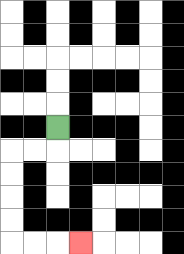{'start': '[2, 5]', 'end': '[3, 10]', 'path_directions': 'D,L,L,D,D,D,D,R,R,R', 'path_coordinates': '[[2, 5], [2, 6], [1, 6], [0, 6], [0, 7], [0, 8], [0, 9], [0, 10], [1, 10], [2, 10], [3, 10]]'}